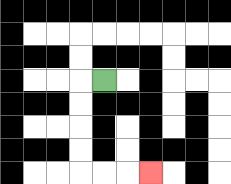{'start': '[4, 3]', 'end': '[6, 7]', 'path_directions': 'L,D,D,D,D,R,R,R', 'path_coordinates': '[[4, 3], [3, 3], [3, 4], [3, 5], [3, 6], [3, 7], [4, 7], [5, 7], [6, 7]]'}